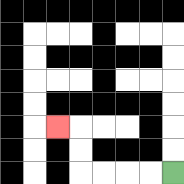{'start': '[7, 7]', 'end': '[2, 5]', 'path_directions': 'L,L,L,L,U,U,L', 'path_coordinates': '[[7, 7], [6, 7], [5, 7], [4, 7], [3, 7], [3, 6], [3, 5], [2, 5]]'}